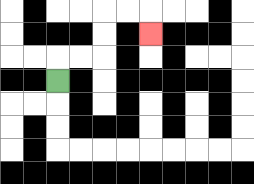{'start': '[2, 3]', 'end': '[6, 1]', 'path_directions': 'U,R,R,U,U,R,R,D', 'path_coordinates': '[[2, 3], [2, 2], [3, 2], [4, 2], [4, 1], [4, 0], [5, 0], [6, 0], [6, 1]]'}